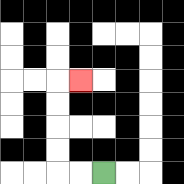{'start': '[4, 7]', 'end': '[3, 3]', 'path_directions': 'L,L,U,U,U,U,R', 'path_coordinates': '[[4, 7], [3, 7], [2, 7], [2, 6], [2, 5], [2, 4], [2, 3], [3, 3]]'}